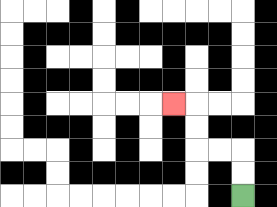{'start': '[10, 8]', 'end': '[7, 4]', 'path_directions': 'U,U,L,L,U,U,L', 'path_coordinates': '[[10, 8], [10, 7], [10, 6], [9, 6], [8, 6], [8, 5], [8, 4], [7, 4]]'}